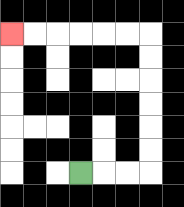{'start': '[3, 7]', 'end': '[0, 1]', 'path_directions': 'R,R,R,U,U,U,U,U,U,L,L,L,L,L,L', 'path_coordinates': '[[3, 7], [4, 7], [5, 7], [6, 7], [6, 6], [6, 5], [6, 4], [6, 3], [6, 2], [6, 1], [5, 1], [4, 1], [3, 1], [2, 1], [1, 1], [0, 1]]'}